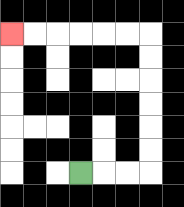{'start': '[3, 7]', 'end': '[0, 1]', 'path_directions': 'R,R,R,U,U,U,U,U,U,L,L,L,L,L,L', 'path_coordinates': '[[3, 7], [4, 7], [5, 7], [6, 7], [6, 6], [6, 5], [6, 4], [6, 3], [6, 2], [6, 1], [5, 1], [4, 1], [3, 1], [2, 1], [1, 1], [0, 1]]'}